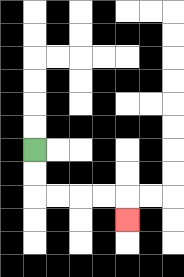{'start': '[1, 6]', 'end': '[5, 9]', 'path_directions': 'D,D,R,R,R,R,D', 'path_coordinates': '[[1, 6], [1, 7], [1, 8], [2, 8], [3, 8], [4, 8], [5, 8], [5, 9]]'}